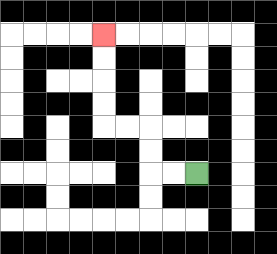{'start': '[8, 7]', 'end': '[4, 1]', 'path_directions': 'L,L,U,U,L,L,U,U,U,U', 'path_coordinates': '[[8, 7], [7, 7], [6, 7], [6, 6], [6, 5], [5, 5], [4, 5], [4, 4], [4, 3], [4, 2], [4, 1]]'}